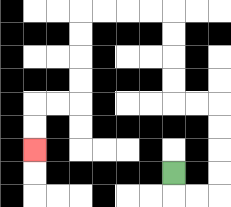{'start': '[7, 7]', 'end': '[1, 6]', 'path_directions': 'D,R,R,U,U,U,U,L,L,U,U,U,U,L,L,L,L,D,D,D,D,L,L,D,D', 'path_coordinates': '[[7, 7], [7, 8], [8, 8], [9, 8], [9, 7], [9, 6], [9, 5], [9, 4], [8, 4], [7, 4], [7, 3], [7, 2], [7, 1], [7, 0], [6, 0], [5, 0], [4, 0], [3, 0], [3, 1], [3, 2], [3, 3], [3, 4], [2, 4], [1, 4], [1, 5], [1, 6]]'}